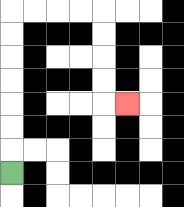{'start': '[0, 7]', 'end': '[5, 4]', 'path_directions': 'U,U,U,U,U,U,U,R,R,R,R,D,D,D,D,R', 'path_coordinates': '[[0, 7], [0, 6], [0, 5], [0, 4], [0, 3], [0, 2], [0, 1], [0, 0], [1, 0], [2, 0], [3, 0], [4, 0], [4, 1], [4, 2], [4, 3], [4, 4], [5, 4]]'}